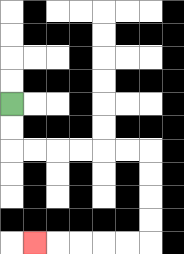{'start': '[0, 4]', 'end': '[1, 10]', 'path_directions': 'D,D,R,R,R,R,R,R,D,D,D,D,L,L,L,L,L', 'path_coordinates': '[[0, 4], [0, 5], [0, 6], [1, 6], [2, 6], [3, 6], [4, 6], [5, 6], [6, 6], [6, 7], [6, 8], [6, 9], [6, 10], [5, 10], [4, 10], [3, 10], [2, 10], [1, 10]]'}